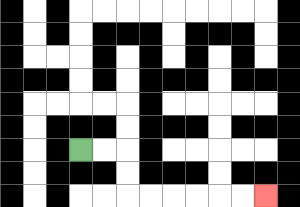{'start': '[3, 6]', 'end': '[11, 8]', 'path_directions': 'R,R,D,D,R,R,R,R,R,R', 'path_coordinates': '[[3, 6], [4, 6], [5, 6], [5, 7], [5, 8], [6, 8], [7, 8], [8, 8], [9, 8], [10, 8], [11, 8]]'}